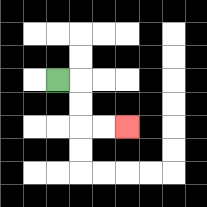{'start': '[2, 3]', 'end': '[5, 5]', 'path_directions': 'R,D,D,R,R', 'path_coordinates': '[[2, 3], [3, 3], [3, 4], [3, 5], [4, 5], [5, 5]]'}